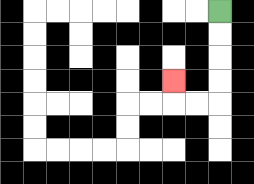{'start': '[9, 0]', 'end': '[7, 3]', 'path_directions': 'D,D,D,D,L,L,U', 'path_coordinates': '[[9, 0], [9, 1], [9, 2], [9, 3], [9, 4], [8, 4], [7, 4], [7, 3]]'}